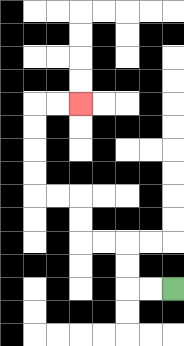{'start': '[7, 12]', 'end': '[3, 4]', 'path_directions': 'L,L,U,U,L,L,U,U,L,L,U,U,U,U,R,R', 'path_coordinates': '[[7, 12], [6, 12], [5, 12], [5, 11], [5, 10], [4, 10], [3, 10], [3, 9], [3, 8], [2, 8], [1, 8], [1, 7], [1, 6], [1, 5], [1, 4], [2, 4], [3, 4]]'}